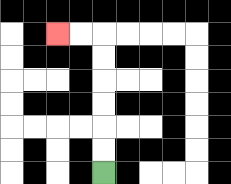{'start': '[4, 7]', 'end': '[2, 1]', 'path_directions': 'U,U,U,U,U,U,L,L', 'path_coordinates': '[[4, 7], [4, 6], [4, 5], [4, 4], [4, 3], [4, 2], [4, 1], [3, 1], [2, 1]]'}